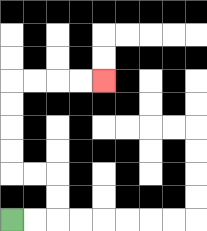{'start': '[0, 9]', 'end': '[4, 3]', 'path_directions': 'R,R,U,U,L,L,U,U,U,U,R,R,R,R', 'path_coordinates': '[[0, 9], [1, 9], [2, 9], [2, 8], [2, 7], [1, 7], [0, 7], [0, 6], [0, 5], [0, 4], [0, 3], [1, 3], [2, 3], [3, 3], [4, 3]]'}